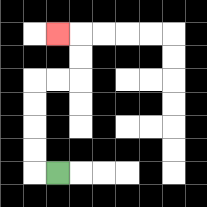{'start': '[2, 7]', 'end': '[2, 1]', 'path_directions': 'L,U,U,U,U,R,R,U,U,L', 'path_coordinates': '[[2, 7], [1, 7], [1, 6], [1, 5], [1, 4], [1, 3], [2, 3], [3, 3], [3, 2], [3, 1], [2, 1]]'}